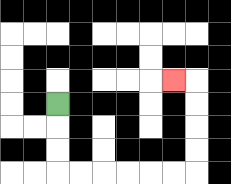{'start': '[2, 4]', 'end': '[7, 3]', 'path_directions': 'D,D,D,R,R,R,R,R,R,U,U,U,U,L', 'path_coordinates': '[[2, 4], [2, 5], [2, 6], [2, 7], [3, 7], [4, 7], [5, 7], [6, 7], [7, 7], [8, 7], [8, 6], [8, 5], [8, 4], [8, 3], [7, 3]]'}